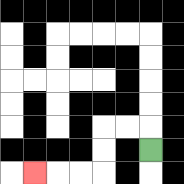{'start': '[6, 6]', 'end': '[1, 7]', 'path_directions': 'U,L,L,D,D,L,L,L', 'path_coordinates': '[[6, 6], [6, 5], [5, 5], [4, 5], [4, 6], [4, 7], [3, 7], [2, 7], [1, 7]]'}